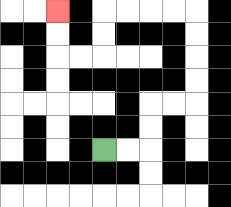{'start': '[4, 6]', 'end': '[2, 0]', 'path_directions': 'R,R,U,U,R,R,U,U,U,U,L,L,L,L,D,D,L,L,U,U', 'path_coordinates': '[[4, 6], [5, 6], [6, 6], [6, 5], [6, 4], [7, 4], [8, 4], [8, 3], [8, 2], [8, 1], [8, 0], [7, 0], [6, 0], [5, 0], [4, 0], [4, 1], [4, 2], [3, 2], [2, 2], [2, 1], [2, 0]]'}